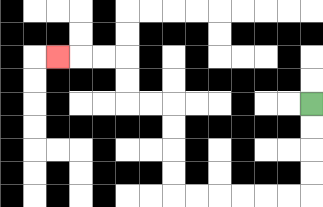{'start': '[13, 4]', 'end': '[2, 2]', 'path_directions': 'D,D,D,D,L,L,L,L,L,L,U,U,U,U,L,L,U,U,L,L,L', 'path_coordinates': '[[13, 4], [13, 5], [13, 6], [13, 7], [13, 8], [12, 8], [11, 8], [10, 8], [9, 8], [8, 8], [7, 8], [7, 7], [7, 6], [7, 5], [7, 4], [6, 4], [5, 4], [5, 3], [5, 2], [4, 2], [3, 2], [2, 2]]'}